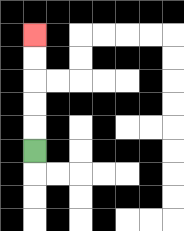{'start': '[1, 6]', 'end': '[1, 1]', 'path_directions': 'U,U,U,U,U', 'path_coordinates': '[[1, 6], [1, 5], [1, 4], [1, 3], [1, 2], [1, 1]]'}